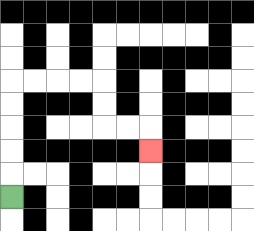{'start': '[0, 8]', 'end': '[6, 6]', 'path_directions': 'U,U,U,U,U,R,R,R,R,D,D,R,R,D', 'path_coordinates': '[[0, 8], [0, 7], [0, 6], [0, 5], [0, 4], [0, 3], [1, 3], [2, 3], [3, 3], [4, 3], [4, 4], [4, 5], [5, 5], [6, 5], [6, 6]]'}